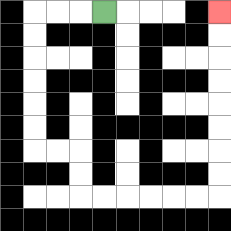{'start': '[4, 0]', 'end': '[9, 0]', 'path_directions': 'L,L,L,D,D,D,D,D,D,R,R,D,D,R,R,R,R,R,R,U,U,U,U,U,U,U,U', 'path_coordinates': '[[4, 0], [3, 0], [2, 0], [1, 0], [1, 1], [1, 2], [1, 3], [1, 4], [1, 5], [1, 6], [2, 6], [3, 6], [3, 7], [3, 8], [4, 8], [5, 8], [6, 8], [7, 8], [8, 8], [9, 8], [9, 7], [9, 6], [9, 5], [9, 4], [9, 3], [9, 2], [9, 1], [9, 0]]'}